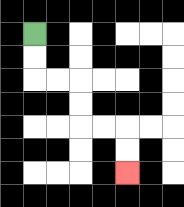{'start': '[1, 1]', 'end': '[5, 7]', 'path_directions': 'D,D,R,R,D,D,R,R,D,D', 'path_coordinates': '[[1, 1], [1, 2], [1, 3], [2, 3], [3, 3], [3, 4], [3, 5], [4, 5], [5, 5], [5, 6], [5, 7]]'}